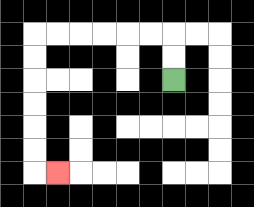{'start': '[7, 3]', 'end': '[2, 7]', 'path_directions': 'U,U,L,L,L,L,L,L,D,D,D,D,D,D,R', 'path_coordinates': '[[7, 3], [7, 2], [7, 1], [6, 1], [5, 1], [4, 1], [3, 1], [2, 1], [1, 1], [1, 2], [1, 3], [1, 4], [1, 5], [1, 6], [1, 7], [2, 7]]'}